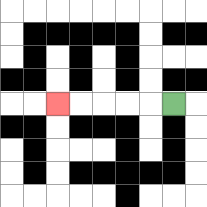{'start': '[7, 4]', 'end': '[2, 4]', 'path_directions': 'L,L,L,L,L', 'path_coordinates': '[[7, 4], [6, 4], [5, 4], [4, 4], [3, 4], [2, 4]]'}